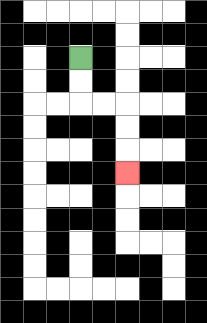{'start': '[3, 2]', 'end': '[5, 7]', 'path_directions': 'D,D,R,R,D,D,D', 'path_coordinates': '[[3, 2], [3, 3], [3, 4], [4, 4], [5, 4], [5, 5], [5, 6], [5, 7]]'}